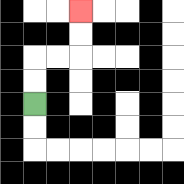{'start': '[1, 4]', 'end': '[3, 0]', 'path_directions': 'U,U,R,R,U,U', 'path_coordinates': '[[1, 4], [1, 3], [1, 2], [2, 2], [3, 2], [3, 1], [3, 0]]'}